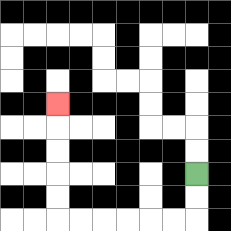{'start': '[8, 7]', 'end': '[2, 4]', 'path_directions': 'D,D,L,L,L,L,L,L,U,U,U,U,U', 'path_coordinates': '[[8, 7], [8, 8], [8, 9], [7, 9], [6, 9], [5, 9], [4, 9], [3, 9], [2, 9], [2, 8], [2, 7], [2, 6], [2, 5], [2, 4]]'}